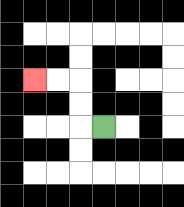{'start': '[4, 5]', 'end': '[1, 3]', 'path_directions': 'L,U,U,L,L', 'path_coordinates': '[[4, 5], [3, 5], [3, 4], [3, 3], [2, 3], [1, 3]]'}